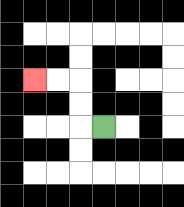{'start': '[4, 5]', 'end': '[1, 3]', 'path_directions': 'L,U,U,L,L', 'path_coordinates': '[[4, 5], [3, 5], [3, 4], [3, 3], [2, 3], [1, 3]]'}